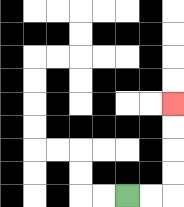{'start': '[5, 8]', 'end': '[7, 4]', 'path_directions': 'R,R,U,U,U,U', 'path_coordinates': '[[5, 8], [6, 8], [7, 8], [7, 7], [7, 6], [7, 5], [7, 4]]'}